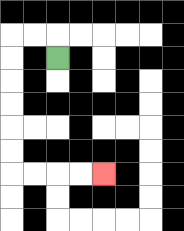{'start': '[2, 2]', 'end': '[4, 7]', 'path_directions': 'U,L,L,D,D,D,D,D,D,R,R,R,R', 'path_coordinates': '[[2, 2], [2, 1], [1, 1], [0, 1], [0, 2], [0, 3], [0, 4], [0, 5], [0, 6], [0, 7], [1, 7], [2, 7], [3, 7], [4, 7]]'}